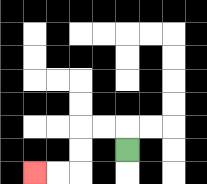{'start': '[5, 6]', 'end': '[1, 7]', 'path_directions': 'U,L,L,D,D,L,L', 'path_coordinates': '[[5, 6], [5, 5], [4, 5], [3, 5], [3, 6], [3, 7], [2, 7], [1, 7]]'}